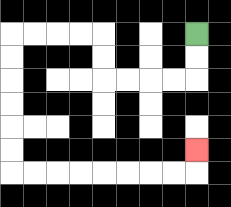{'start': '[8, 1]', 'end': '[8, 6]', 'path_directions': 'D,D,L,L,L,L,U,U,L,L,L,L,D,D,D,D,D,D,R,R,R,R,R,R,R,R,U', 'path_coordinates': '[[8, 1], [8, 2], [8, 3], [7, 3], [6, 3], [5, 3], [4, 3], [4, 2], [4, 1], [3, 1], [2, 1], [1, 1], [0, 1], [0, 2], [0, 3], [0, 4], [0, 5], [0, 6], [0, 7], [1, 7], [2, 7], [3, 7], [4, 7], [5, 7], [6, 7], [7, 7], [8, 7], [8, 6]]'}